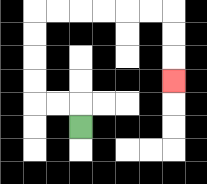{'start': '[3, 5]', 'end': '[7, 3]', 'path_directions': 'U,L,L,U,U,U,U,R,R,R,R,R,R,D,D,D', 'path_coordinates': '[[3, 5], [3, 4], [2, 4], [1, 4], [1, 3], [1, 2], [1, 1], [1, 0], [2, 0], [3, 0], [4, 0], [5, 0], [6, 0], [7, 0], [7, 1], [7, 2], [7, 3]]'}